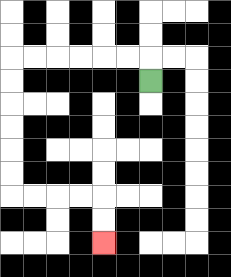{'start': '[6, 3]', 'end': '[4, 10]', 'path_directions': 'U,L,L,L,L,L,L,D,D,D,D,D,D,R,R,R,R,D,D', 'path_coordinates': '[[6, 3], [6, 2], [5, 2], [4, 2], [3, 2], [2, 2], [1, 2], [0, 2], [0, 3], [0, 4], [0, 5], [0, 6], [0, 7], [0, 8], [1, 8], [2, 8], [3, 8], [4, 8], [4, 9], [4, 10]]'}